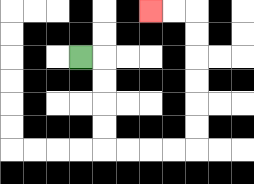{'start': '[3, 2]', 'end': '[6, 0]', 'path_directions': 'R,D,D,D,D,R,R,R,R,U,U,U,U,U,U,L,L', 'path_coordinates': '[[3, 2], [4, 2], [4, 3], [4, 4], [4, 5], [4, 6], [5, 6], [6, 6], [7, 6], [8, 6], [8, 5], [8, 4], [8, 3], [8, 2], [8, 1], [8, 0], [7, 0], [6, 0]]'}